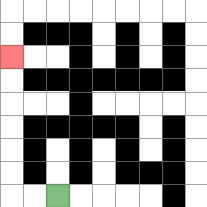{'start': '[2, 8]', 'end': '[0, 2]', 'path_directions': 'L,L,U,U,U,U,U,U', 'path_coordinates': '[[2, 8], [1, 8], [0, 8], [0, 7], [0, 6], [0, 5], [0, 4], [0, 3], [0, 2]]'}